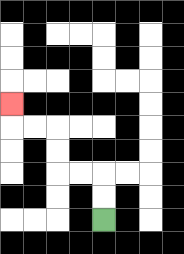{'start': '[4, 9]', 'end': '[0, 4]', 'path_directions': 'U,U,L,L,U,U,L,L,U', 'path_coordinates': '[[4, 9], [4, 8], [4, 7], [3, 7], [2, 7], [2, 6], [2, 5], [1, 5], [0, 5], [0, 4]]'}